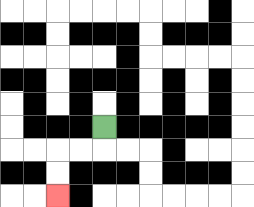{'start': '[4, 5]', 'end': '[2, 8]', 'path_directions': 'D,L,L,D,D', 'path_coordinates': '[[4, 5], [4, 6], [3, 6], [2, 6], [2, 7], [2, 8]]'}